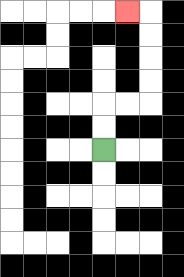{'start': '[4, 6]', 'end': '[5, 0]', 'path_directions': 'U,U,R,R,U,U,U,U,L', 'path_coordinates': '[[4, 6], [4, 5], [4, 4], [5, 4], [6, 4], [6, 3], [6, 2], [6, 1], [6, 0], [5, 0]]'}